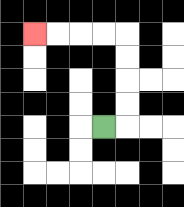{'start': '[4, 5]', 'end': '[1, 1]', 'path_directions': 'R,U,U,U,U,L,L,L,L', 'path_coordinates': '[[4, 5], [5, 5], [5, 4], [5, 3], [5, 2], [5, 1], [4, 1], [3, 1], [2, 1], [1, 1]]'}